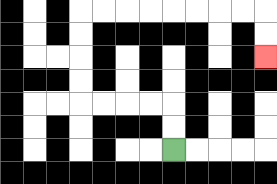{'start': '[7, 6]', 'end': '[11, 2]', 'path_directions': 'U,U,L,L,L,L,U,U,U,U,R,R,R,R,R,R,R,R,D,D', 'path_coordinates': '[[7, 6], [7, 5], [7, 4], [6, 4], [5, 4], [4, 4], [3, 4], [3, 3], [3, 2], [3, 1], [3, 0], [4, 0], [5, 0], [6, 0], [7, 0], [8, 0], [9, 0], [10, 0], [11, 0], [11, 1], [11, 2]]'}